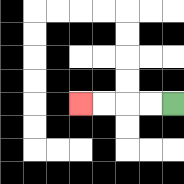{'start': '[7, 4]', 'end': '[3, 4]', 'path_directions': 'L,L,L,L', 'path_coordinates': '[[7, 4], [6, 4], [5, 4], [4, 4], [3, 4]]'}